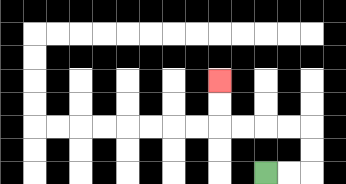{'start': '[11, 7]', 'end': '[9, 3]', 'path_directions': 'R,R,U,U,L,L,L,L,U,U', 'path_coordinates': '[[11, 7], [12, 7], [13, 7], [13, 6], [13, 5], [12, 5], [11, 5], [10, 5], [9, 5], [9, 4], [9, 3]]'}